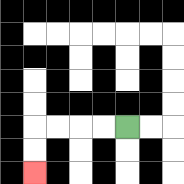{'start': '[5, 5]', 'end': '[1, 7]', 'path_directions': 'L,L,L,L,D,D', 'path_coordinates': '[[5, 5], [4, 5], [3, 5], [2, 5], [1, 5], [1, 6], [1, 7]]'}